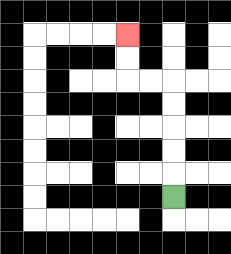{'start': '[7, 8]', 'end': '[5, 1]', 'path_directions': 'U,U,U,U,U,L,L,U,U', 'path_coordinates': '[[7, 8], [7, 7], [7, 6], [7, 5], [7, 4], [7, 3], [6, 3], [5, 3], [5, 2], [5, 1]]'}